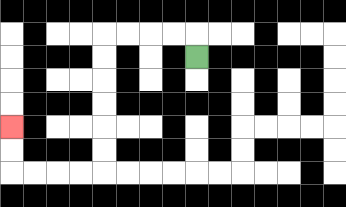{'start': '[8, 2]', 'end': '[0, 5]', 'path_directions': 'U,L,L,L,L,D,D,D,D,D,D,L,L,L,L,U,U', 'path_coordinates': '[[8, 2], [8, 1], [7, 1], [6, 1], [5, 1], [4, 1], [4, 2], [4, 3], [4, 4], [4, 5], [4, 6], [4, 7], [3, 7], [2, 7], [1, 7], [0, 7], [0, 6], [0, 5]]'}